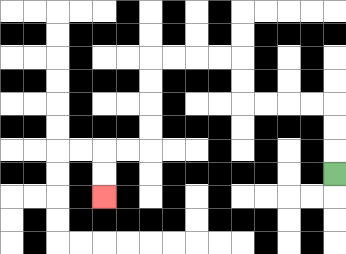{'start': '[14, 7]', 'end': '[4, 8]', 'path_directions': 'U,U,U,L,L,L,L,U,U,L,L,L,L,D,D,D,D,L,L,D,D', 'path_coordinates': '[[14, 7], [14, 6], [14, 5], [14, 4], [13, 4], [12, 4], [11, 4], [10, 4], [10, 3], [10, 2], [9, 2], [8, 2], [7, 2], [6, 2], [6, 3], [6, 4], [6, 5], [6, 6], [5, 6], [4, 6], [4, 7], [4, 8]]'}